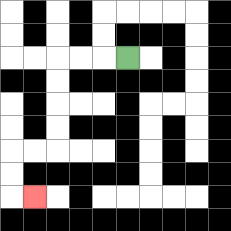{'start': '[5, 2]', 'end': '[1, 8]', 'path_directions': 'L,L,L,D,D,D,D,L,L,D,D,R', 'path_coordinates': '[[5, 2], [4, 2], [3, 2], [2, 2], [2, 3], [2, 4], [2, 5], [2, 6], [1, 6], [0, 6], [0, 7], [0, 8], [1, 8]]'}